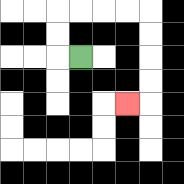{'start': '[3, 2]', 'end': '[5, 4]', 'path_directions': 'L,U,U,R,R,R,R,D,D,D,D,L', 'path_coordinates': '[[3, 2], [2, 2], [2, 1], [2, 0], [3, 0], [4, 0], [5, 0], [6, 0], [6, 1], [6, 2], [6, 3], [6, 4], [5, 4]]'}